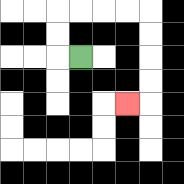{'start': '[3, 2]', 'end': '[5, 4]', 'path_directions': 'L,U,U,R,R,R,R,D,D,D,D,L', 'path_coordinates': '[[3, 2], [2, 2], [2, 1], [2, 0], [3, 0], [4, 0], [5, 0], [6, 0], [6, 1], [6, 2], [6, 3], [6, 4], [5, 4]]'}